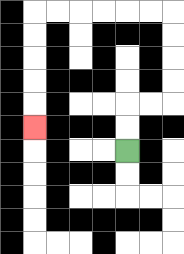{'start': '[5, 6]', 'end': '[1, 5]', 'path_directions': 'U,U,R,R,U,U,U,U,L,L,L,L,L,L,D,D,D,D,D', 'path_coordinates': '[[5, 6], [5, 5], [5, 4], [6, 4], [7, 4], [7, 3], [7, 2], [7, 1], [7, 0], [6, 0], [5, 0], [4, 0], [3, 0], [2, 0], [1, 0], [1, 1], [1, 2], [1, 3], [1, 4], [1, 5]]'}